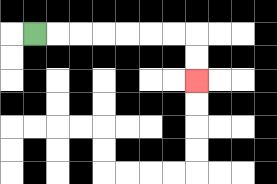{'start': '[1, 1]', 'end': '[8, 3]', 'path_directions': 'R,R,R,R,R,R,R,D,D', 'path_coordinates': '[[1, 1], [2, 1], [3, 1], [4, 1], [5, 1], [6, 1], [7, 1], [8, 1], [8, 2], [8, 3]]'}